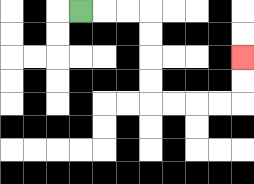{'start': '[3, 0]', 'end': '[10, 2]', 'path_directions': 'R,R,R,D,D,D,D,R,R,R,R,U,U', 'path_coordinates': '[[3, 0], [4, 0], [5, 0], [6, 0], [6, 1], [6, 2], [6, 3], [6, 4], [7, 4], [8, 4], [9, 4], [10, 4], [10, 3], [10, 2]]'}